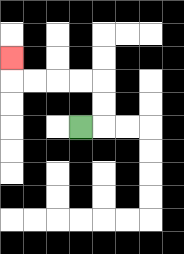{'start': '[3, 5]', 'end': '[0, 2]', 'path_directions': 'R,U,U,L,L,L,L,U', 'path_coordinates': '[[3, 5], [4, 5], [4, 4], [4, 3], [3, 3], [2, 3], [1, 3], [0, 3], [0, 2]]'}